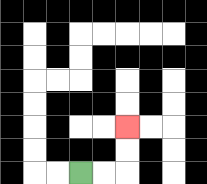{'start': '[3, 7]', 'end': '[5, 5]', 'path_directions': 'R,R,U,U', 'path_coordinates': '[[3, 7], [4, 7], [5, 7], [5, 6], [5, 5]]'}